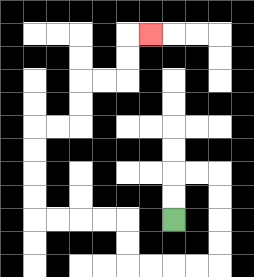{'start': '[7, 9]', 'end': '[6, 1]', 'path_directions': 'U,U,R,R,D,D,D,D,L,L,L,L,U,U,L,L,L,L,U,U,U,U,R,R,U,U,R,R,U,U,R', 'path_coordinates': '[[7, 9], [7, 8], [7, 7], [8, 7], [9, 7], [9, 8], [9, 9], [9, 10], [9, 11], [8, 11], [7, 11], [6, 11], [5, 11], [5, 10], [5, 9], [4, 9], [3, 9], [2, 9], [1, 9], [1, 8], [1, 7], [1, 6], [1, 5], [2, 5], [3, 5], [3, 4], [3, 3], [4, 3], [5, 3], [5, 2], [5, 1], [6, 1]]'}